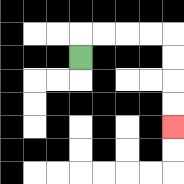{'start': '[3, 2]', 'end': '[7, 5]', 'path_directions': 'U,R,R,R,R,D,D,D,D', 'path_coordinates': '[[3, 2], [3, 1], [4, 1], [5, 1], [6, 1], [7, 1], [7, 2], [7, 3], [7, 4], [7, 5]]'}